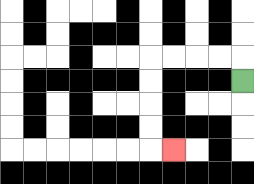{'start': '[10, 3]', 'end': '[7, 6]', 'path_directions': 'U,L,L,L,L,D,D,D,D,R', 'path_coordinates': '[[10, 3], [10, 2], [9, 2], [8, 2], [7, 2], [6, 2], [6, 3], [6, 4], [6, 5], [6, 6], [7, 6]]'}